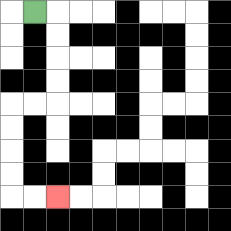{'start': '[1, 0]', 'end': '[2, 8]', 'path_directions': 'R,D,D,D,D,L,L,D,D,D,D,R,R', 'path_coordinates': '[[1, 0], [2, 0], [2, 1], [2, 2], [2, 3], [2, 4], [1, 4], [0, 4], [0, 5], [0, 6], [0, 7], [0, 8], [1, 8], [2, 8]]'}